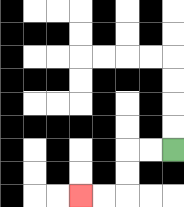{'start': '[7, 6]', 'end': '[3, 8]', 'path_directions': 'L,L,D,D,L,L', 'path_coordinates': '[[7, 6], [6, 6], [5, 6], [5, 7], [5, 8], [4, 8], [3, 8]]'}